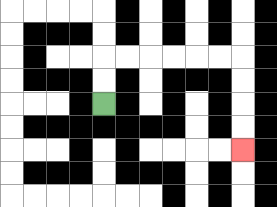{'start': '[4, 4]', 'end': '[10, 6]', 'path_directions': 'U,U,R,R,R,R,R,R,D,D,D,D', 'path_coordinates': '[[4, 4], [4, 3], [4, 2], [5, 2], [6, 2], [7, 2], [8, 2], [9, 2], [10, 2], [10, 3], [10, 4], [10, 5], [10, 6]]'}